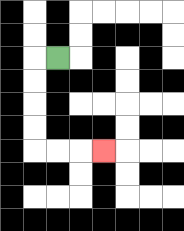{'start': '[2, 2]', 'end': '[4, 6]', 'path_directions': 'L,D,D,D,D,R,R,R', 'path_coordinates': '[[2, 2], [1, 2], [1, 3], [1, 4], [1, 5], [1, 6], [2, 6], [3, 6], [4, 6]]'}